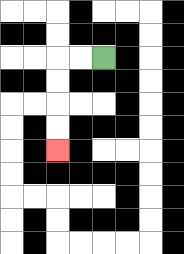{'start': '[4, 2]', 'end': '[2, 6]', 'path_directions': 'L,L,D,D,D,D', 'path_coordinates': '[[4, 2], [3, 2], [2, 2], [2, 3], [2, 4], [2, 5], [2, 6]]'}